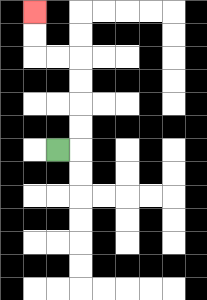{'start': '[2, 6]', 'end': '[1, 0]', 'path_directions': 'R,U,U,U,U,L,L,U,U', 'path_coordinates': '[[2, 6], [3, 6], [3, 5], [3, 4], [3, 3], [3, 2], [2, 2], [1, 2], [1, 1], [1, 0]]'}